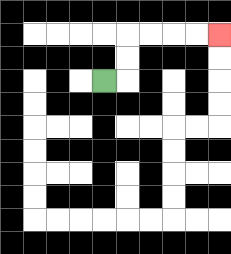{'start': '[4, 3]', 'end': '[9, 1]', 'path_directions': 'R,U,U,R,R,R,R', 'path_coordinates': '[[4, 3], [5, 3], [5, 2], [5, 1], [6, 1], [7, 1], [8, 1], [9, 1]]'}